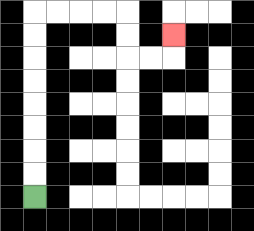{'start': '[1, 8]', 'end': '[7, 1]', 'path_directions': 'U,U,U,U,U,U,U,U,R,R,R,R,D,D,R,R,U', 'path_coordinates': '[[1, 8], [1, 7], [1, 6], [1, 5], [1, 4], [1, 3], [1, 2], [1, 1], [1, 0], [2, 0], [3, 0], [4, 0], [5, 0], [5, 1], [5, 2], [6, 2], [7, 2], [7, 1]]'}